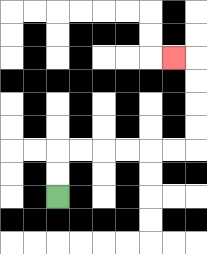{'start': '[2, 8]', 'end': '[7, 2]', 'path_directions': 'U,U,R,R,R,R,R,R,U,U,U,U,L', 'path_coordinates': '[[2, 8], [2, 7], [2, 6], [3, 6], [4, 6], [5, 6], [6, 6], [7, 6], [8, 6], [8, 5], [8, 4], [8, 3], [8, 2], [7, 2]]'}